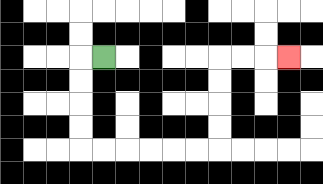{'start': '[4, 2]', 'end': '[12, 2]', 'path_directions': 'L,D,D,D,D,R,R,R,R,R,R,U,U,U,U,R,R,R', 'path_coordinates': '[[4, 2], [3, 2], [3, 3], [3, 4], [3, 5], [3, 6], [4, 6], [5, 6], [6, 6], [7, 6], [8, 6], [9, 6], [9, 5], [9, 4], [9, 3], [9, 2], [10, 2], [11, 2], [12, 2]]'}